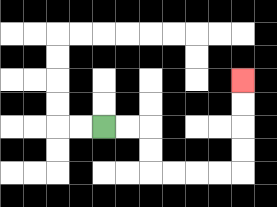{'start': '[4, 5]', 'end': '[10, 3]', 'path_directions': 'R,R,D,D,R,R,R,R,U,U,U,U', 'path_coordinates': '[[4, 5], [5, 5], [6, 5], [6, 6], [6, 7], [7, 7], [8, 7], [9, 7], [10, 7], [10, 6], [10, 5], [10, 4], [10, 3]]'}